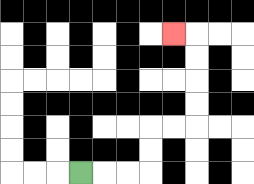{'start': '[3, 7]', 'end': '[7, 1]', 'path_directions': 'R,R,R,U,U,R,R,U,U,U,U,L', 'path_coordinates': '[[3, 7], [4, 7], [5, 7], [6, 7], [6, 6], [6, 5], [7, 5], [8, 5], [8, 4], [8, 3], [8, 2], [8, 1], [7, 1]]'}